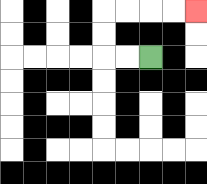{'start': '[6, 2]', 'end': '[8, 0]', 'path_directions': 'L,L,U,U,R,R,R,R', 'path_coordinates': '[[6, 2], [5, 2], [4, 2], [4, 1], [4, 0], [5, 0], [6, 0], [7, 0], [8, 0]]'}